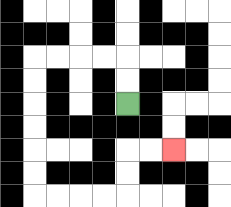{'start': '[5, 4]', 'end': '[7, 6]', 'path_directions': 'U,U,L,L,L,L,D,D,D,D,D,D,R,R,R,R,U,U,R,R', 'path_coordinates': '[[5, 4], [5, 3], [5, 2], [4, 2], [3, 2], [2, 2], [1, 2], [1, 3], [1, 4], [1, 5], [1, 6], [1, 7], [1, 8], [2, 8], [3, 8], [4, 8], [5, 8], [5, 7], [5, 6], [6, 6], [7, 6]]'}